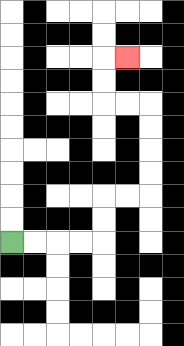{'start': '[0, 10]', 'end': '[5, 2]', 'path_directions': 'R,R,R,R,U,U,R,R,U,U,U,U,L,L,U,U,R', 'path_coordinates': '[[0, 10], [1, 10], [2, 10], [3, 10], [4, 10], [4, 9], [4, 8], [5, 8], [6, 8], [6, 7], [6, 6], [6, 5], [6, 4], [5, 4], [4, 4], [4, 3], [4, 2], [5, 2]]'}